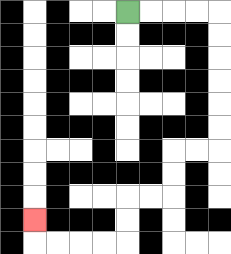{'start': '[5, 0]', 'end': '[1, 9]', 'path_directions': 'R,R,R,R,D,D,D,D,D,D,L,L,D,D,L,L,D,D,L,L,L,L,U', 'path_coordinates': '[[5, 0], [6, 0], [7, 0], [8, 0], [9, 0], [9, 1], [9, 2], [9, 3], [9, 4], [9, 5], [9, 6], [8, 6], [7, 6], [7, 7], [7, 8], [6, 8], [5, 8], [5, 9], [5, 10], [4, 10], [3, 10], [2, 10], [1, 10], [1, 9]]'}